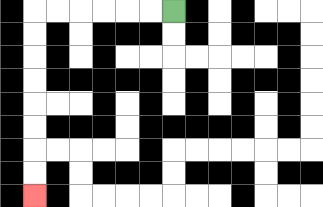{'start': '[7, 0]', 'end': '[1, 8]', 'path_directions': 'L,L,L,L,L,L,D,D,D,D,D,D,D,D', 'path_coordinates': '[[7, 0], [6, 0], [5, 0], [4, 0], [3, 0], [2, 0], [1, 0], [1, 1], [1, 2], [1, 3], [1, 4], [1, 5], [1, 6], [1, 7], [1, 8]]'}